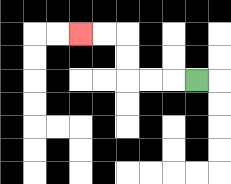{'start': '[8, 3]', 'end': '[3, 1]', 'path_directions': 'L,L,L,U,U,L,L', 'path_coordinates': '[[8, 3], [7, 3], [6, 3], [5, 3], [5, 2], [5, 1], [4, 1], [3, 1]]'}